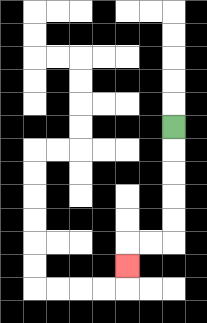{'start': '[7, 5]', 'end': '[5, 11]', 'path_directions': 'D,D,D,D,D,L,L,D', 'path_coordinates': '[[7, 5], [7, 6], [7, 7], [7, 8], [7, 9], [7, 10], [6, 10], [5, 10], [5, 11]]'}